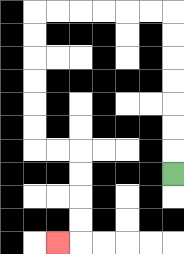{'start': '[7, 7]', 'end': '[2, 10]', 'path_directions': 'U,U,U,U,U,U,U,L,L,L,L,L,L,D,D,D,D,D,D,R,R,D,D,D,D,L', 'path_coordinates': '[[7, 7], [7, 6], [7, 5], [7, 4], [7, 3], [7, 2], [7, 1], [7, 0], [6, 0], [5, 0], [4, 0], [3, 0], [2, 0], [1, 0], [1, 1], [1, 2], [1, 3], [1, 4], [1, 5], [1, 6], [2, 6], [3, 6], [3, 7], [3, 8], [3, 9], [3, 10], [2, 10]]'}